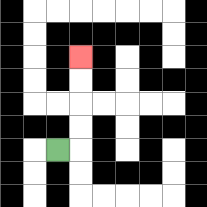{'start': '[2, 6]', 'end': '[3, 2]', 'path_directions': 'R,U,U,U,U', 'path_coordinates': '[[2, 6], [3, 6], [3, 5], [3, 4], [3, 3], [3, 2]]'}